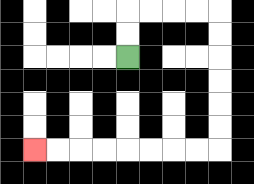{'start': '[5, 2]', 'end': '[1, 6]', 'path_directions': 'U,U,R,R,R,R,D,D,D,D,D,D,L,L,L,L,L,L,L,L', 'path_coordinates': '[[5, 2], [5, 1], [5, 0], [6, 0], [7, 0], [8, 0], [9, 0], [9, 1], [9, 2], [9, 3], [9, 4], [9, 5], [9, 6], [8, 6], [7, 6], [6, 6], [5, 6], [4, 6], [3, 6], [2, 6], [1, 6]]'}